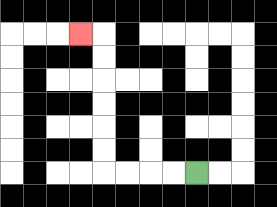{'start': '[8, 7]', 'end': '[3, 1]', 'path_directions': 'L,L,L,L,U,U,U,U,U,U,L', 'path_coordinates': '[[8, 7], [7, 7], [6, 7], [5, 7], [4, 7], [4, 6], [4, 5], [4, 4], [4, 3], [4, 2], [4, 1], [3, 1]]'}